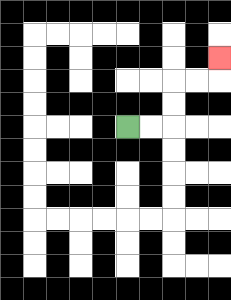{'start': '[5, 5]', 'end': '[9, 2]', 'path_directions': 'R,R,U,U,R,R,U', 'path_coordinates': '[[5, 5], [6, 5], [7, 5], [7, 4], [7, 3], [8, 3], [9, 3], [9, 2]]'}